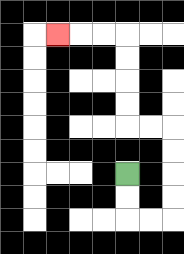{'start': '[5, 7]', 'end': '[2, 1]', 'path_directions': 'D,D,R,R,U,U,U,U,L,L,U,U,U,U,L,L,L', 'path_coordinates': '[[5, 7], [5, 8], [5, 9], [6, 9], [7, 9], [7, 8], [7, 7], [7, 6], [7, 5], [6, 5], [5, 5], [5, 4], [5, 3], [5, 2], [5, 1], [4, 1], [3, 1], [2, 1]]'}